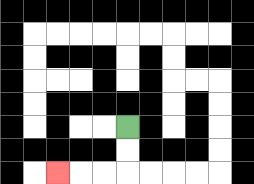{'start': '[5, 5]', 'end': '[2, 7]', 'path_directions': 'D,D,L,L,L', 'path_coordinates': '[[5, 5], [5, 6], [5, 7], [4, 7], [3, 7], [2, 7]]'}